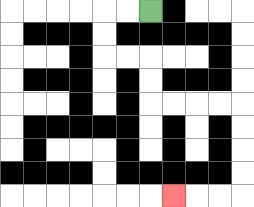{'start': '[6, 0]', 'end': '[7, 8]', 'path_directions': 'L,L,D,D,R,R,D,D,R,R,R,R,D,D,D,D,L,L,L', 'path_coordinates': '[[6, 0], [5, 0], [4, 0], [4, 1], [4, 2], [5, 2], [6, 2], [6, 3], [6, 4], [7, 4], [8, 4], [9, 4], [10, 4], [10, 5], [10, 6], [10, 7], [10, 8], [9, 8], [8, 8], [7, 8]]'}